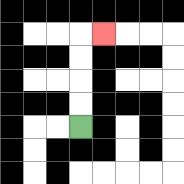{'start': '[3, 5]', 'end': '[4, 1]', 'path_directions': 'U,U,U,U,R', 'path_coordinates': '[[3, 5], [3, 4], [3, 3], [3, 2], [3, 1], [4, 1]]'}